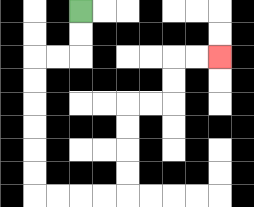{'start': '[3, 0]', 'end': '[9, 2]', 'path_directions': 'D,D,L,L,D,D,D,D,D,D,R,R,R,R,U,U,U,U,R,R,U,U,R,R', 'path_coordinates': '[[3, 0], [3, 1], [3, 2], [2, 2], [1, 2], [1, 3], [1, 4], [1, 5], [1, 6], [1, 7], [1, 8], [2, 8], [3, 8], [4, 8], [5, 8], [5, 7], [5, 6], [5, 5], [5, 4], [6, 4], [7, 4], [7, 3], [7, 2], [8, 2], [9, 2]]'}